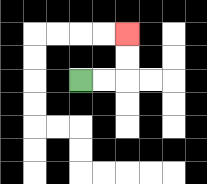{'start': '[3, 3]', 'end': '[5, 1]', 'path_directions': 'R,R,U,U', 'path_coordinates': '[[3, 3], [4, 3], [5, 3], [5, 2], [5, 1]]'}